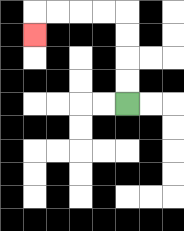{'start': '[5, 4]', 'end': '[1, 1]', 'path_directions': 'U,U,U,U,L,L,L,L,D', 'path_coordinates': '[[5, 4], [5, 3], [5, 2], [5, 1], [5, 0], [4, 0], [3, 0], [2, 0], [1, 0], [1, 1]]'}